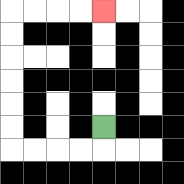{'start': '[4, 5]', 'end': '[4, 0]', 'path_directions': 'D,L,L,L,L,U,U,U,U,U,U,R,R,R,R', 'path_coordinates': '[[4, 5], [4, 6], [3, 6], [2, 6], [1, 6], [0, 6], [0, 5], [0, 4], [0, 3], [0, 2], [0, 1], [0, 0], [1, 0], [2, 0], [3, 0], [4, 0]]'}